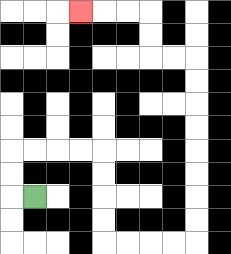{'start': '[1, 8]', 'end': '[3, 0]', 'path_directions': 'L,U,U,R,R,R,R,D,D,D,D,R,R,R,R,U,U,U,U,U,U,U,U,L,L,U,U,L,L,L', 'path_coordinates': '[[1, 8], [0, 8], [0, 7], [0, 6], [1, 6], [2, 6], [3, 6], [4, 6], [4, 7], [4, 8], [4, 9], [4, 10], [5, 10], [6, 10], [7, 10], [8, 10], [8, 9], [8, 8], [8, 7], [8, 6], [8, 5], [8, 4], [8, 3], [8, 2], [7, 2], [6, 2], [6, 1], [6, 0], [5, 0], [4, 0], [3, 0]]'}